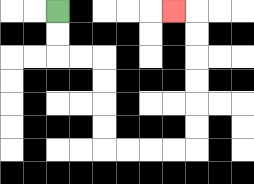{'start': '[2, 0]', 'end': '[7, 0]', 'path_directions': 'D,D,R,R,D,D,D,D,R,R,R,R,U,U,U,U,U,U,L', 'path_coordinates': '[[2, 0], [2, 1], [2, 2], [3, 2], [4, 2], [4, 3], [4, 4], [4, 5], [4, 6], [5, 6], [6, 6], [7, 6], [8, 6], [8, 5], [8, 4], [8, 3], [8, 2], [8, 1], [8, 0], [7, 0]]'}